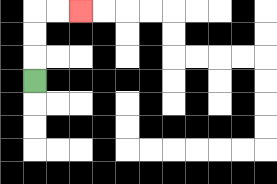{'start': '[1, 3]', 'end': '[3, 0]', 'path_directions': 'U,U,U,R,R', 'path_coordinates': '[[1, 3], [1, 2], [1, 1], [1, 0], [2, 0], [3, 0]]'}